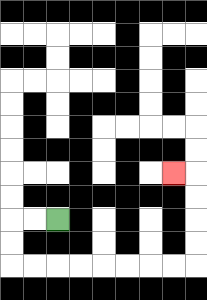{'start': '[2, 9]', 'end': '[7, 7]', 'path_directions': 'L,L,D,D,R,R,R,R,R,R,R,R,U,U,U,U,L', 'path_coordinates': '[[2, 9], [1, 9], [0, 9], [0, 10], [0, 11], [1, 11], [2, 11], [3, 11], [4, 11], [5, 11], [6, 11], [7, 11], [8, 11], [8, 10], [8, 9], [8, 8], [8, 7], [7, 7]]'}